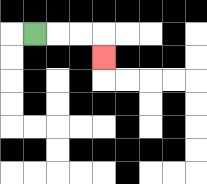{'start': '[1, 1]', 'end': '[4, 2]', 'path_directions': 'R,R,R,D', 'path_coordinates': '[[1, 1], [2, 1], [3, 1], [4, 1], [4, 2]]'}